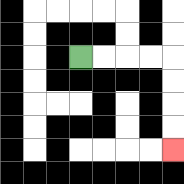{'start': '[3, 2]', 'end': '[7, 6]', 'path_directions': 'R,R,R,R,D,D,D,D', 'path_coordinates': '[[3, 2], [4, 2], [5, 2], [6, 2], [7, 2], [7, 3], [7, 4], [7, 5], [7, 6]]'}